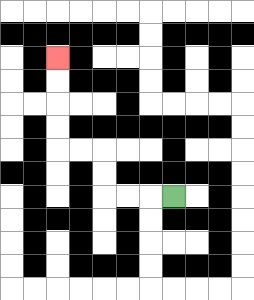{'start': '[7, 8]', 'end': '[2, 2]', 'path_directions': 'L,L,L,U,U,L,L,U,U,U,U', 'path_coordinates': '[[7, 8], [6, 8], [5, 8], [4, 8], [4, 7], [4, 6], [3, 6], [2, 6], [2, 5], [2, 4], [2, 3], [2, 2]]'}